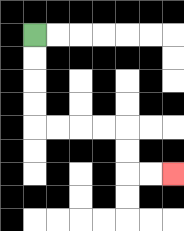{'start': '[1, 1]', 'end': '[7, 7]', 'path_directions': 'D,D,D,D,R,R,R,R,D,D,R,R', 'path_coordinates': '[[1, 1], [1, 2], [1, 3], [1, 4], [1, 5], [2, 5], [3, 5], [4, 5], [5, 5], [5, 6], [5, 7], [6, 7], [7, 7]]'}